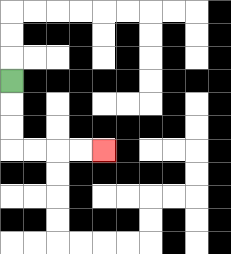{'start': '[0, 3]', 'end': '[4, 6]', 'path_directions': 'D,D,D,R,R,R,R', 'path_coordinates': '[[0, 3], [0, 4], [0, 5], [0, 6], [1, 6], [2, 6], [3, 6], [4, 6]]'}